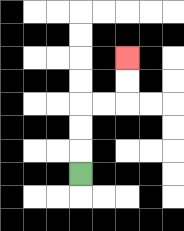{'start': '[3, 7]', 'end': '[5, 2]', 'path_directions': 'U,U,U,R,R,U,U', 'path_coordinates': '[[3, 7], [3, 6], [3, 5], [3, 4], [4, 4], [5, 4], [5, 3], [5, 2]]'}